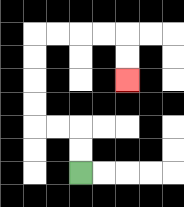{'start': '[3, 7]', 'end': '[5, 3]', 'path_directions': 'U,U,L,L,U,U,U,U,R,R,R,R,D,D', 'path_coordinates': '[[3, 7], [3, 6], [3, 5], [2, 5], [1, 5], [1, 4], [1, 3], [1, 2], [1, 1], [2, 1], [3, 1], [4, 1], [5, 1], [5, 2], [5, 3]]'}